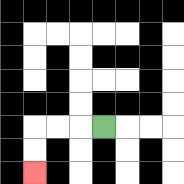{'start': '[4, 5]', 'end': '[1, 7]', 'path_directions': 'L,L,L,D,D', 'path_coordinates': '[[4, 5], [3, 5], [2, 5], [1, 5], [1, 6], [1, 7]]'}